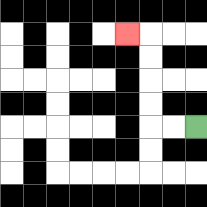{'start': '[8, 5]', 'end': '[5, 1]', 'path_directions': 'L,L,U,U,U,U,L', 'path_coordinates': '[[8, 5], [7, 5], [6, 5], [6, 4], [6, 3], [6, 2], [6, 1], [5, 1]]'}